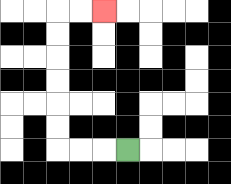{'start': '[5, 6]', 'end': '[4, 0]', 'path_directions': 'L,L,L,U,U,U,U,U,U,R,R', 'path_coordinates': '[[5, 6], [4, 6], [3, 6], [2, 6], [2, 5], [2, 4], [2, 3], [2, 2], [2, 1], [2, 0], [3, 0], [4, 0]]'}